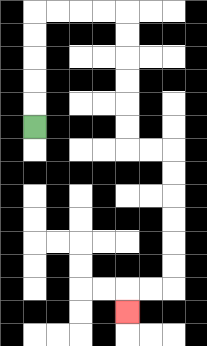{'start': '[1, 5]', 'end': '[5, 13]', 'path_directions': 'U,U,U,U,U,R,R,R,R,D,D,D,D,D,D,R,R,D,D,D,D,D,D,L,L,D', 'path_coordinates': '[[1, 5], [1, 4], [1, 3], [1, 2], [1, 1], [1, 0], [2, 0], [3, 0], [4, 0], [5, 0], [5, 1], [5, 2], [5, 3], [5, 4], [5, 5], [5, 6], [6, 6], [7, 6], [7, 7], [7, 8], [7, 9], [7, 10], [7, 11], [7, 12], [6, 12], [5, 12], [5, 13]]'}